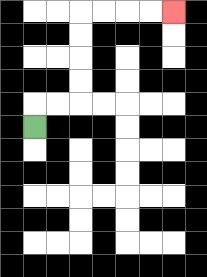{'start': '[1, 5]', 'end': '[7, 0]', 'path_directions': 'U,R,R,U,U,U,U,R,R,R,R', 'path_coordinates': '[[1, 5], [1, 4], [2, 4], [3, 4], [3, 3], [3, 2], [3, 1], [3, 0], [4, 0], [5, 0], [6, 0], [7, 0]]'}